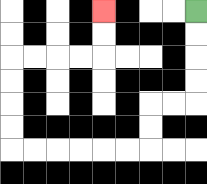{'start': '[8, 0]', 'end': '[4, 0]', 'path_directions': 'D,D,D,D,L,L,D,D,L,L,L,L,L,L,U,U,U,U,R,R,R,R,U,U', 'path_coordinates': '[[8, 0], [8, 1], [8, 2], [8, 3], [8, 4], [7, 4], [6, 4], [6, 5], [6, 6], [5, 6], [4, 6], [3, 6], [2, 6], [1, 6], [0, 6], [0, 5], [0, 4], [0, 3], [0, 2], [1, 2], [2, 2], [3, 2], [4, 2], [4, 1], [4, 0]]'}